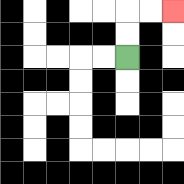{'start': '[5, 2]', 'end': '[7, 0]', 'path_directions': 'U,U,R,R', 'path_coordinates': '[[5, 2], [5, 1], [5, 0], [6, 0], [7, 0]]'}